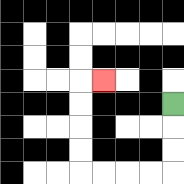{'start': '[7, 4]', 'end': '[4, 3]', 'path_directions': 'D,D,D,L,L,L,L,U,U,U,U,R', 'path_coordinates': '[[7, 4], [7, 5], [7, 6], [7, 7], [6, 7], [5, 7], [4, 7], [3, 7], [3, 6], [3, 5], [3, 4], [3, 3], [4, 3]]'}